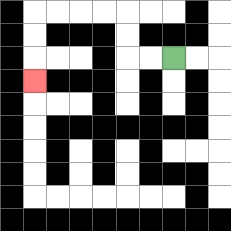{'start': '[7, 2]', 'end': '[1, 3]', 'path_directions': 'L,L,U,U,L,L,L,L,D,D,D', 'path_coordinates': '[[7, 2], [6, 2], [5, 2], [5, 1], [5, 0], [4, 0], [3, 0], [2, 0], [1, 0], [1, 1], [1, 2], [1, 3]]'}